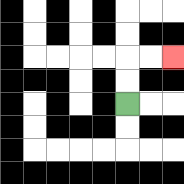{'start': '[5, 4]', 'end': '[7, 2]', 'path_directions': 'U,U,R,R', 'path_coordinates': '[[5, 4], [5, 3], [5, 2], [6, 2], [7, 2]]'}